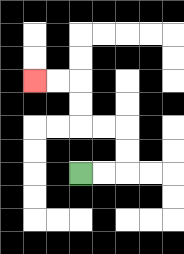{'start': '[3, 7]', 'end': '[1, 3]', 'path_directions': 'R,R,U,U,L,L,U,U,L,L', 'path_coordinates': '[[3, 7], [4, 7], [5, 7], [5, 6], [5, 5], [4, 5], [3, 5], [3, 4], [3, 3], [2, 3], [1, 3]]'}